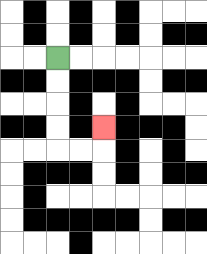{'start': '[2, 2]', 'end': '[4, 5]', 'path_directions': 'D,D,D,D,R,R,U', 'path_coordinates': '[[2, 2], [2, 3], [2, 4], [2, 5], [2, 6], [3, 6], [4, 6], [4, 5]]'}